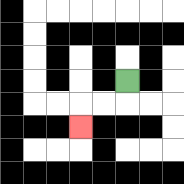{'start': '[5, 3]', 'end': '[3, 5]', 'path_directions': 'D,L,L,D', 'path_coordinates': '[[5, 3], [5, 4], [4, 4], [3, 4], [3, 5]]'}